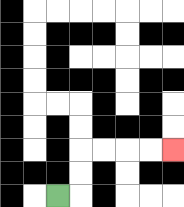{'start': '[2, 8]', 'end': '[7, 6]', 'path_directions': 'R,U,U,R,R,R,R', 'path_coordinates': '[[2, 8], [3, 8], [3, 7], [3, 6], [4, 6], [5, 6], [6, 6], [7, 6]]'}